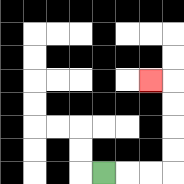{'start': '[4, 7]', 'end': '[6, 3]', 'path_directions': 'R,R,R,U,U,U,U,L', 'path_coordinates': '[[4, 7], [5, 7], [6, 7], [7, 7], [7, 6], [7, 5], [7, 4], [7, 3], [6, 3]]'}